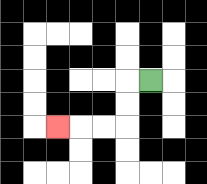{'start': '[6, 3]', 'end': '[2, 5]', 'path_directions': 'L,D,D,L,L,L', 'path_coordinates': '[[6, 3], [5, 3], [5, 4], [5, 5], [4, 5], [3, 5], [2, 5]]'}